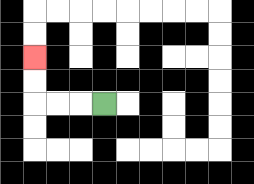{'start': '[4, 4]', 'end': '[1, 2]', 'path_directions': 'L,L,L,U,U', 'path_coordinates': '[[4, 4], [3, 4], [2, 4], [1, 4], [1, 3], [1, 2]]'}